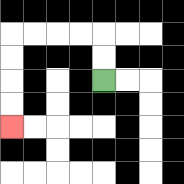{'start': '[4, 3]', 'end': '[0, 5]', 'path_directions': 'U,U,L,L,L,L,D,D,D,D', 'path_coordinates': '[[4, 3], [4, 2], [4, 1], [3, 1], [2, 1], [1, 1], [0, 1], [0, 2], [0, 3], [0, 4], [0, 5]]'}